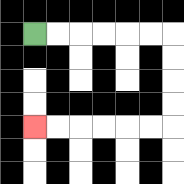{'start': '[1, 1]', 'end': '[1, 5]', 'path_directions': 'R,R,R,R,R,R,D,D,D,D,L,L,L,L,L,L', 'path_coordinates': '[[1, 1], [2, 1], [3, 1], [4, 1], [5, 1], [6, 1], [7, 1], [7, 2], [7, 3], [7, 4], [7, 5], [6, 5], [5, 5], [4, 5], [3, 5], [2, 5], [1, 5]]'}